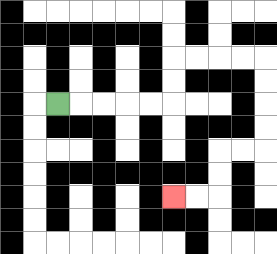{'start': '[2, 4]', 'end': '[7, 8]', 'path_directions': 'R,R,R,R,R,U,U,R,R,R,R,D,D,D,D,L,L,D,D,L,L', 'path_coordinates': '[[2, 4], [3, 4], [4, 4], [5, 4], [6, 4], [7, 4], [7, 3], [7, 2], [8, 2], [9, 2], [10, 2], [11, 2], [11, 3], [11, 4], [11, 5], [11, 6], [10, 6], [9, 6], [9, 7], [9, 8], [8, 8], [7, 8]]'}